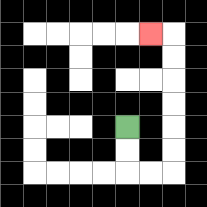{'start': '[5, 5]', 'end': '[6, 1]', 'path_directions': 'D,D,R,R,U,U,U,U,U,U,L', 'path_coordinates': '[[5, 5], [5, 6], [5, 7], [6, 7], [7, 7], [7, 6], [7, 5], [7, 4], [7, 3], [7, 2], [7, 1], [6, 1]]'}